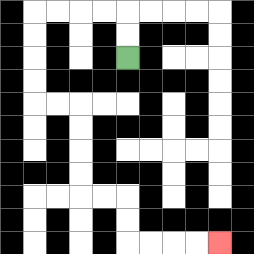{'start': '[5, 2]', 'end': '[9, 10]', 'path_directions': 'U,U,L,L,L,L,D,D,D,D,R,R,D,D,D,D,R,R,D,D,R,R,R,R', 'path_coordinates': '[[5, 2], [5, 1], [5, 0], [4, 0], [3, 0], [2, 0], [1, 0], [1, 1], [1, 2], [1, 3], [1, 4], [2, 4], [3, 4], [3, 5], [3, 6], [3, 7], [3, 8], [4, 8], [5, 8], [5, 9], [5, 10], [6, 10], [7, 10], [8, 10], [9, 10]]'}